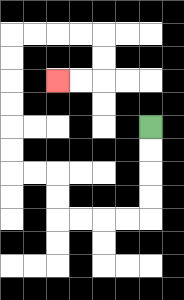{'start': '[6, 5]', 'end': '[2, 3]', 'path_directions': 'D,D,D,D,L,L,L,L,U,U,L,L,U,U,U,U,U,U,R,R,R,R,D,D,L,L', 'path_coordinates': '[[6, 5], [6, 6], [6, 7], [6, 8], [6, 9], [5, 9], [4, 9], [3, 9], [2, 9], [2, 8], [2, 7], [1, 7], [0, 7], [0, 6], [0, 5], [0, 4], [0, 3], [0, 2], [0, 1], [1, 1], [2, 1], [3, 1], [4, 1], [4, 2], [4, 3], [3, 3], [2, 3]]'}